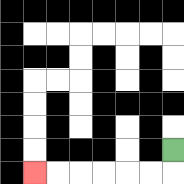{'start': '[7, 6]', 'end': '[1, 7]', 'path_directions': 'D,L,L,L,L,L,L', 'path_coordinates': '[[7, 6], [7, 7], [6, 7], [5, 7], [4, 7], [3, 7], [2, 7], [1, 7]]'}